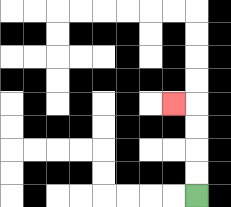{'start': '[8, 8]', 'end': '[7, 4]', 'path_directions': 'U,U,U,U,L', 'path_coordinates': '[[8, 8], [8, 7], [8, 6], [8, 5], [8, 4], [7, 4]]'}